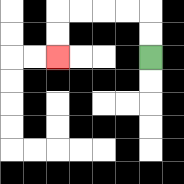{'start': '[6, 2]', 'end': '[2, 2]', 'path_directions': 'U,U,L,L,L,L,D,D', 'path_coordinates': '[[6, 2], [6, 1], [6, 0], [5, 0], [4, 0], [3, 0], [2, 0], [2, 1], [2, 2]]'}